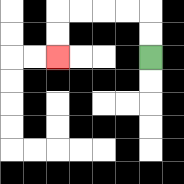{'start': '[6, 2]', 'end': '[2, 2]', 'path_directions': 'U,U,L,L,L,L,D,D', 'path_coordinates': '[[6, 2], [6, 1], [6, 0], [5, 0], [4, 0], [3, 0], [2, 0], [2, 1], [2, 2]]'}